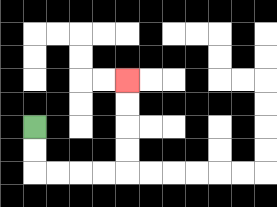{'start': '[1, 5]', 'end': '[5, 3]', 'path_directions': 'D,D,R,R,R,R,U,U,U,U', 'path_coordinates': '[[1, 5], [1, 6], [1, 7], [2, 7], [3, 7], [4, 7], [5, 7], [5, 6], [5, 5], [5, 4], [5, 3]]'}